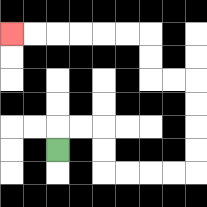{'start': '[2, 6]', 'end': '[0, 1]', 'path_directions': 'U,R,R,D,D,R,R,R,R,U,U,U,U,L,L,U,U,L,L,L,L,L,L', 'path_coordinates': '[[2, 6], [2, 5], [3, 5], [4, 5], [4, 6], [4, 7], [5, 7], [6, 7], [7, 7], [8, 7], [8, 6], [8, 5], [8, 4], [8, 3], [7, 3], [6, 3], [6, 2], [6, 1], [5, 1], [4, 1], [3, 1], [2, 1], [1, 1], [0, 1]]'}